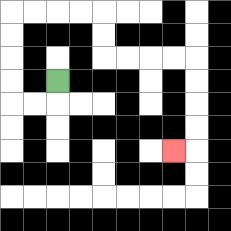{'start': '[2, 3]', 'end': '[7, 6]', 'path_directions': 'D,L,L,U,U,U,U,R,R,R,R,D,D,R,R,R,R,D,D,D,D,L', 'path_coordinates': '[[2, 3], [2, 4], [1, 4], [0, 4], [0, 3], [0, 2], [0, 1], [0, 0], [1, 0], [2, 0], [3, 0], [4, 0], [4, 1], [4, 2], [5, 2], [6, 2], [7, 2], [8, 2], [8, 3], [8, 4], [8, 5], [8, 6], [7, 6]]'}